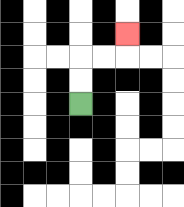{'start': '[3, 4]', 'end': '[5, 1]', 'path_directions': 'U,U,R,R,U', 'path_coordinates': '[[3, 4], [3, 3], [3, 2], [4, 2], [5, 2], [5, 1]]'}